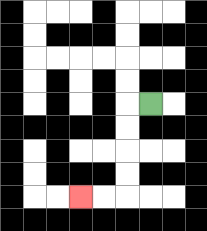{'start': '[6, 4]', 'end': '[3, 8]', 'path_directions': 'L,D,D,D,D,L,L', 'path_coordinates': '[[6, 4], [5, 4], [5, 5], [5, 6], [5, 7], [5, 8], [4, 8], [3, 8]]'}